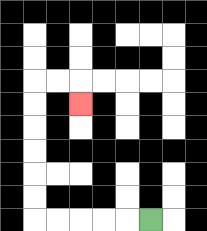{'start': '[6, 9]', 'end': '[3, 4]', 'path_directions': 'L,L,L,L,L,U,U,U,U,U,U,R,R,D', 'path_coordinates': '[[6, 9], [5, 9], [4, 9], [3, 9], [2, 9], [1, 9], [1, 8], [1, 7], [1, 6], [1, 5], [1, 4], [1, 3], [2, 3], [3, 3], [3, 4]]'}